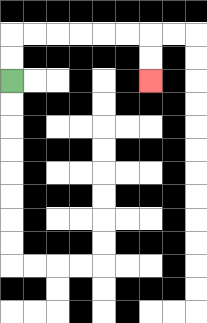{'start': '[0, 3]', 'end': '[6, 3]', 'path_directions': 'U,U,R,R,R,R,R,R,D,D', 'path_coordinates': '[[0, 3], [0, 2], [0, 1], [1, 1], [2, 1], [3, 1], [4, 1], [5, 1], [6, 1], [6, 2], [6, 3]]'}